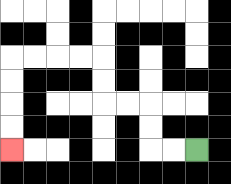{'start': '[8, 6]', 'end': '[0, 6]', 'path_directions': 'L,L,U,U,L,L,U,U,L,L,L,L,D,D,D,D', 'path_coordinates': '[[8, 6], [7, 6], [6, 6], [6, 5], [6, 4], [5, 4], [4, 4], [4, 3], [4, 2], [3, 2], [2, 2], [1, 2], [0, 2], [0, 3], [0, 4], [0, 5], [0, 6]]'}